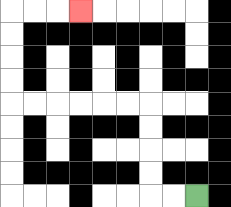{'start': '[8, 8]', 'end': '[3, 0]', 'path_directions': 'L,L,U,U,U,U,L,L,L,L,L,L,U,U,U,U,R,R,R', 'path_coordinates': '[[8, 8], [7, 8], [6, 8], [6, 7], [6, 6], [6, 5], [6, 4], [5, 4], [4, 4], [3, 4], [2, 4], [1, 4], [0, 4], [0, 3], [0, 2], [0, 1], [0, 0], [1, 0], [2, 0], [3, 0]]'}